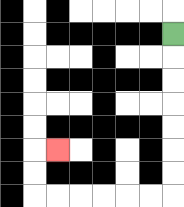{'start': '[7, 1]', 'end': '[2, 6]', 'path_directions': 'D,D,D,D,D,D,D,L,L,L,L,L,L,U,U,R', 'path_coordinates': '[[7, 1], [7, 2], [7, 3], [7, 4], [7, 5], [7, 6], [7, 7], [7, 8], [6, 8], [5, 8], [4, 8], [3, 8], [2, 8], [1, 8], [1, 7], [1, 6], [2, 6]]'}